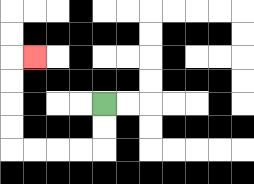{'start': '[4, 4]', 'end': '[1, 2]', 'path_directions': 'D,D,L,L,L,L,U,U,U,U,R', 'path_coordinates': '[[4, 4], [4, 5], [4, 6], [3, 6], [2, 6], [1, 6], [0, 6], [0, 5], [0, 4], [0, 3], [0, 2], [1, 2]]'}